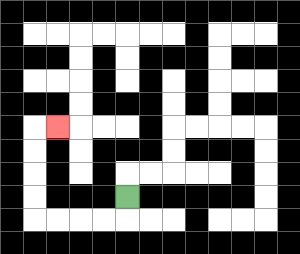{'start': '[5, 8]', 'end': '[2, 5]', 'path_directions': 'D,L,L,L,L,U,U,U,U,R', 'path_coordinates': '[[5, 8], [5, 9], [4, 9], [3, 9], [2, 9], [1, 9], [1, 8], [1, 7], [1, 6], [1, 5], [2, 5]]'}